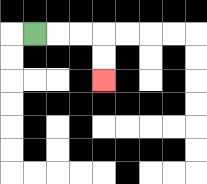{'start': '[1, 1]', 'end': '[4, 3]', 'path_directions': 'R,R,R,D,D', 'path_coordinates': '[[1, 1], [2, 1], [3, 1], [4, 1], [4, 2], [4, 3]]'}